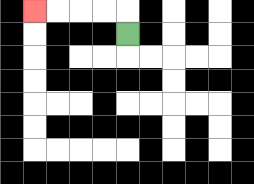{'start': '[5, 1]', 'end': '[1, 0]', 'path_directions': 'U,L,L,L,L', 'path_coordinates': '[[5, 1], [5, 0], [4, 0], [3, 0], [2, 0], [1, 0]]'}